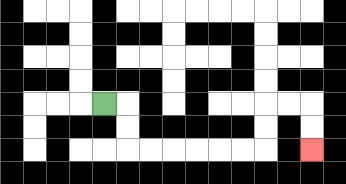{'start': '[4, 4]', 'end': '[13, 6]', 'path_directions': 'R,D,D,R,R,R,R,R,R,U,U,R,R,D,D', 'path_coordinates': '[[4, 4], [5, 4], [5, 5], [5, 6], [6, 6], [7, 6], [8, 6], [9, 6], [10, 6], [11, 6], [11, 5], [11, 4], [12, 4], [13, 4], [13, 5], [13, 6]]'}